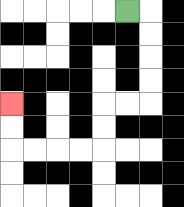{'start': '[5, 0]', 'end': '[0, 4]', 'path_directions': 'R,D,D,D,D,L,L,D,D,L,L,L,L,U,U', 'path_coordinates': '[[5, 0], [6, 0], [6, 1], [6, 2], [6, 3], [6, 4], [5, 4], [4, 4], [4, 5], [4, 6], [3, 6], [2, 6], [1, 6], [0, 6], [0, 5], [0, 4]]'}